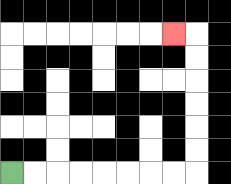{'start': '[0, 7]', 'end': '[7, 1]', 'path_directions': 'R,R,R,R,R,R,R,R,U,U,U,U,U,U,L', 'path_coordinates': '[[0, 7], [1, 7], [2, 7], [3, 7], [4, 7], [5, 7], [6, 7], [7, 7], [8, 7], [8, 6], [8, 5], [8, 4], [8, 3], [8, 2], [8, 1], [7, 1]]'}